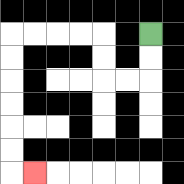{'start': '[6, 1]', 'end': '[1, 7]', 'path_directions': 'D,D,L,L,U,U,L,L,L,L,D,D,D,D,D,D,R', 'path_coordinates': '[[6, 1], [6, 2], [6, 3], [5, 3], [4, 3], [4, 2], [4, 1], [3, 1], [2, 1], [1, 1], [0, 1], [0, 2], [0, 3], [0, 4], [0, 5], [0, 6], [0, 7], [1, 7]]'}